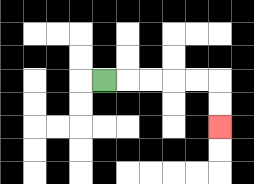{'start': '[4, 3]', 'end': '[9, 5]', 'path_directions': 'R,R,R,R,R,D,D', 'path_coordinates': '[[4, 3], [5, 3], [6, 3], [7, 3], [8, 3], [9, 3], [9, 4], [9, 5]]'}